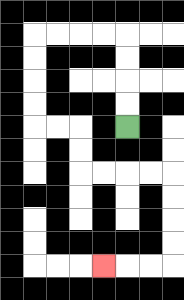{'start': '[5, 5]', 'end': '[4, 11]', 'path_directions': 'U,U,U,U,L,L,L,L,D,D,D,D,R,R,D,D,R,R,R,R,D,D,D,D,L,L,L', 'path_coordinates': '[[5, 5], [5, 4], [5, 3], [5, 2], [5, 1], [4, 1], [3, 1], [2, 1], [1, 1], [1, 2], [1, 3], [1, 4], [1, 5], [2, 5], [3, 5], [3, 6], [3, 7], [4, 7], [5, 7], [6, 7], [7, 7], [7, 8], [7, 9], [7, 10], [7, 11], [6, 11], [5, 11], [4, 11]]'}